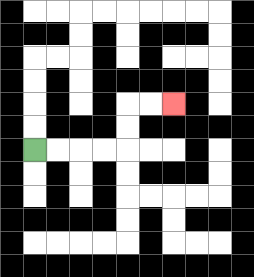{'start': '[1, 6]', 'end': '[7, 4]', 'path_directions': 'R,R,R,R,U,U,R,R', 'path_coordinates': '[[1, 6], [2, 6], [3, 6], [4, 6], [5, 6], [5, 5], [5, 4], [6, 4], [7, 4]]'}